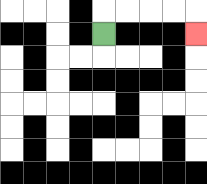{'start': '[4, 1]', 'end': '[8, 1]', 'path_directions': 'U,R,R,R,R,D', 'path_coordinates': '[[4, 1], [4, 0], [5, 0], [6, 0], [7, 0], [8, 0], [8, 1]]'}